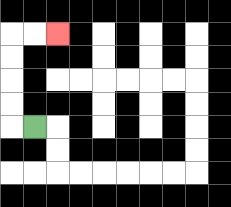{'start': '[1, 5]', 'end': '[2, 1]', 'path_directions': 'L,U,U,U,U,R,R', 'path_coordinates': '[[1, 5], [0, 5], [0, 4], [0, 3], [0, 2], [0, 1], [1, 1], [2, 1]]'}